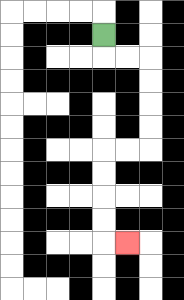{'start': '[4, 1]', 'end': '[5, 10]', 'path_directions': 'D,R,R,D,D,D,D,L,L,D,D,D,D,R', 'path_coordinates': '[[4, 1], [4, 2], [5, 2], [6, 2], [6, 3], [6, 4], [6, 5], [6, 6], [5, 6], [4, 6], [4, 7], [4, 8], [4, 9], [4, 10], [5, 10]]'}